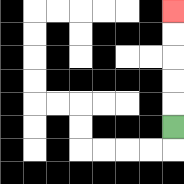{'start': '[7, 5]', 'end': '[7, 0]', 'path_directions': 'U,U,U,U,U', 'path_coordinates': '[[7, 5], [7, 4], [7, 3], [7, 2], [7, 1], [7, 0]]'}